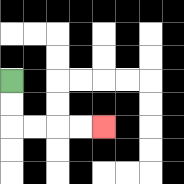{'start': '[0, 3]', 'end': '[4, 5]', 'path_directions': 'D,D,R,R,R,R', 'path_coordinates': '[[0, 3], [0, 4], [0, 5], [1, 5], [2, 5], [3, 5], [4, 5]]'}